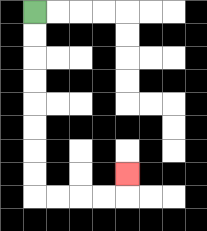{'start': '[1, 0]', 'end': '[5, 7]', 'path_directions': 'D,D,D,D,D,D,D,D,R,R,R,R,U', 'path_coordinates': '[[1, 0], [1, 1], [1, 2], [1, 3], [1, 4], [1, 5], [1, 6], [1, 7], [1, 8], [2, 8], [3, 8], [4, 8], [5, 8], [5, 7]]'}